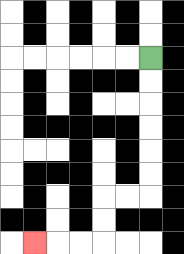{'start': '[6, 2]', 'end': '[1, 10]', 'path_directions': 'D,D,D,D,D,D,L,L,D,D,L,L,L', 'path_coordinates': '[[6, 2], [6, 3], [6, 4], [6, 5], [6, 6], [6, 7], [6, 8], [5, 8], [4, 8], [4, 9], [4, 10], [3, 10], [2, 10], [1, 10]]'}